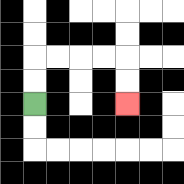{'start': '[1, 4]', 'end': '[5, 4]', 'path_directions': 'U,U,R,R,R,R,D,D', 'path_coordinates': '[[1, 4], [1, 3], [1, 2], [2, 2], [3, 2], [4, 2], [5, 2], [5, 3], [5, 4]]'}